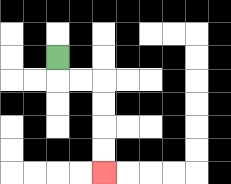{'start': '[2, 2]', 'end': '[4, 7]', 'path_directions': 'D,R,R,D,D,D,D', 'path_coordinates': '[[2, 2], [2, 3], [3, 3], [4, 3], [4, 4], [4, 5], [4, 6], [4, 7]]'}